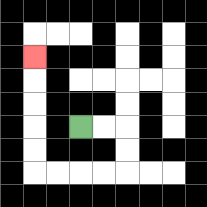{'start': '[3, 5]', 'end': '[1, 2]', 'path_directions': 'R,R,D,D,L,L,L,L,U,U,U,U,U', 'path_coordinates': '[[3, 5], [4, 5], [5, 5], [5, 6], [5, 7], [4, 7], [3, 7], [2, 7], [1, 7], [1, 6], [1, 5], [1, 4], [1, 3], [1, 2]]'}